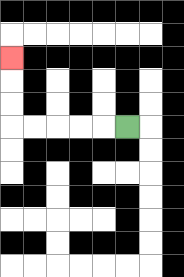{'start': '[5, 5]', 'end': '[0, 2]', 'path_directions': 'L,L,L,L,L,U,U,U', 'path_coordinates': '[[5, 5], [4, 5], [3, 5], [2, 5], [1, 5], [0, 5], [0, 4], [0, 3], [0, 2]]'}